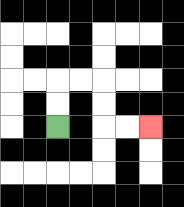{'start': '[2, 5]', 'end': '[6, 5]', 'path_directions': 'U,U,R,R,D,D,R,R', 'path_coordinates': '[[2, 5], [2, 4], [2, 3], [3, 3], [4, 3], [4, 4], [4, 5], [5, 5], [6, 5]]'}